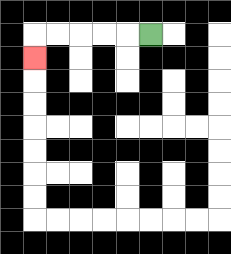{'start': '[6, 1]', 'end': '[1, 2]', 'path_directions': 'L,L,L,L,L,D', 'path_coordinates': '[[6, 1], [5, 1], [4, 1], [3, 1], [2, 1], [1, 1], [1, 2]]'}